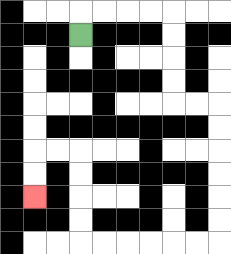{'start': '[3, 1]', 'end': '[1, 8]', 'path_directions': 'U,R,R,R,R,D,D,D,D,R,R,D,D,D,D,D,D,L,L,L,L,L,L,U,U,U,U,L,L,D,D', 'path_coordinates': '[[3, 1], [3, 0], [4, 0], [5, 0], [6, 0], [7, 0], [7, 1], [7, 2], [7, 3], [7, 4], [8, 4], [9, 4], [9, 5], [9, 6], [9, 7], [9, 8], [9, 9], [9, 10], [8, 10], [7, 10], [6, 10], [5, 10], [4, 10], [3, 10], [3, 9], [3, 8], [3, 7], [3, 6], [2, 6], [1, 6], [1, 7], [1, 8]]'}